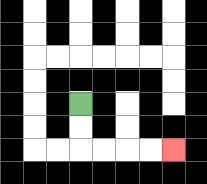{'start': '[3, 4]', 'end': '[7, 6]', 'path_directions': 'D,D,R,R,R,R', 'path_coordinates': '[[3, 4], [3, 5], [3, 6], [4, 6], [5, 6], [6, 6], [7, 6]]'}